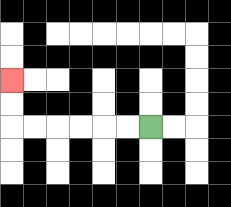{'start': '[6, 5]', 'end': '[0, 3]', 'path_directions': 'L,L,L,L,L,L,U,U', 'path_coordinates': '[[6, 5], [5, 5], [4, 5], [3, 5], [2, 5], [1, 5], [0, 5], [0, 4], [0, 3]]'}